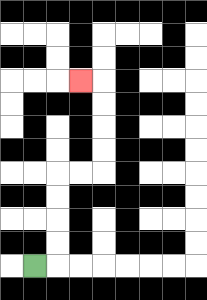{'start': '[1, 11]', 'end': '[3, 3]', 'path_directions': 'R,U,U,U,U,R,R,U,U,U,U,L', 'path_coordinates': '[[1, 11], [2, 11], [2, 10], [2, 9], [2, 8], [2, 7], [3, 7], [4, 7], [4, 6], [4, 5], [4, 4], [4, 3], [3, 3]]'}